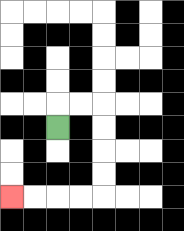{'start': '[2, 5]', 'end': '[0, 8]', 'path_directions': 'U,R,R,D,D,D,D,L,L,L,L', 'path_coordinates': '[[2, 5], [2, 4], [3, 4], [4, 4], [4, 5], [4, 6], [4, 7], [4, 8], [3, 8], [2, 8], [1, 8], [0, 8]]'}